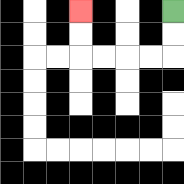{'start': '[7, 0]', 'end': '[3, 0]', 'path_directions': 'D,D,L,L,L,L,U,U', 'path_coordinates': '[[7, 0], [7, 1], [7, 2], [6, 2], [5, 2], [4, 2], [3, 2], [3, 1], [3, 0]]'}